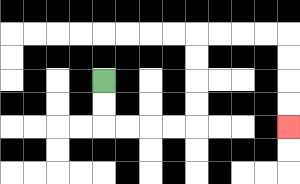{'start': '[4, 3]', 'end': '[12, 5]', 'path_directions': 'D,D,R,R,R,R,U,U,U,U,R,R,R,R,D,D,D,D', 'path_coordinates': '[[4, 3], [4, 4], [4, 5], [5, 5], [6, 5], [7, 5], [8, 5], [8, 4], [8, 3], [8, 2], [8, 1], [9, 1], [10, 1], [11, 1], [12, 1], [12, 2], [12, 3], [12, 4], [12, 5]]'}